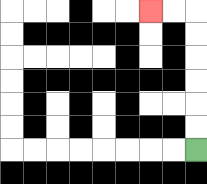{'start': '[8, 6]', 'end': '[6, 0]', 'path_directions': 'U,U,U,U,U,U,L,L', 'path_coordinates': '[[8, 6], [8, 5], [8, 4], [8, 3], [8, 2], [8, 1], [8, 0], [7, 0], [6, 0]]'}